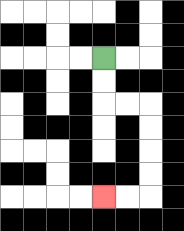{'start': '[4, 2]', 'end': '[4, 8]', 'path_directions': 'D,D,R,R,D,D,D,D,L,L', 'path_coordinates': '[[4, 2], [4, 3], [4, 4], [5, 4], [6, 4], [6, 5], [6, 6], [6, 7], [6, 8], [5, 8], [4, 8]]'}